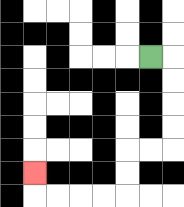{'start': '[6, 2]', 'end': '[1, 7]', 'path_directions': 'R,D,D,D,D,L,L,D,D,L,L,L,L,U', 'path_coordinates': '[[6, 2], [7, 2], [7, 3], [7, 4], [7, 5], [7, 6], [6, 6], [5, 6], [5, 7], [5, 8], [4, 8], [3, 8], [2, 8], [1, 8], [1, 7]]'}